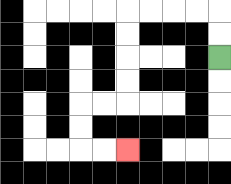{'start': '[9, 2]', 'end': '[5, 6]', 'path_directions': 'U,U,L,L,L,L,D,D,D,D,L,L,D,D,R,R', 'path_coordinates': '[[9, 2], [9, 1], [9, 0], [8, 0], [7, 0], [6, 0], [5, 0], [5, 1], [5, 2], [5, 3], [5, 4], [4, 4], [3, 4], [3, 5], [3, 6], [4, 6], [5, 6]]'}